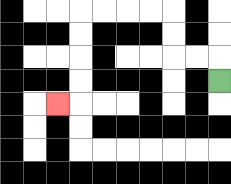{'start': '[9, 3]', 'end': '[2, 4]', 'path_directions': 'U,L,L,U,U,L,L,L,L,D,D,D,D,L', 'path_coordinates': '[[9, 3], [9, 2], [8, 2], [7, 2], [7, 1], [7, 0], [6, 0], [5, 0], [4, 0], [3, 0], [3, 1], [3, 2], [3, 3], [3, 4], [2, 4]]'}